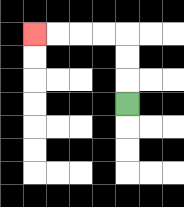{'start': '[5, 4]', 'end': '[1, 1]', 'path_directions': 'U,U,U,L,L,L,L', 'path_coordinates': '[[5, 4], [5, 3], [5, 2], [5, 1], [4, 1], [3, 1], [2, 1], [1, 1]]'}